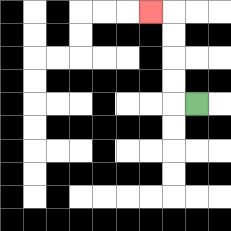{'start': '[8, 4]', 'end': '[6, 0]', 'path_directions': 'L,U,U,U,U,L', 'path_coordinates': '[[8, 4], [7, 4], [7, 3], [7, 2], [7, 1], [7, 0], [6, 0]]'}